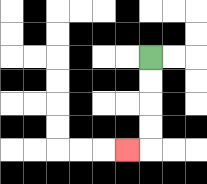{'start': '[6, 2]', 'end': '[5, 6]', 'path_directions': 'D,D,D,D,L', 'path_coordinates': '[[6, 2], [6, 3], [6, 4], [6, 5], [6, 6], [5, 6]]'}